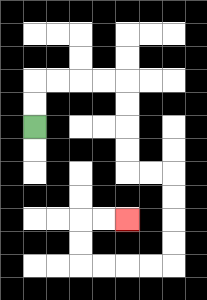{'start': '[1, 5]', 'end': '[5, 9]', 'path_directions': 'U,U,R,R,R,R,D,D,D,D,R,R,D,D,D,D,L,L,L,L,U,U,R,R', 'path_coordinates': '[[1, 5], [1, 4], [1, 3], [2, 3], [3, 3], [4, 3], [5, 3], [5, 4], [5, 5], [5, 6], [5, 7], [6, 7], [7, 7], [7, 8], [7, 9], [7, 10], [7, 11], [6, 11], [5, 11], [4, 11], [3, 11], [3, 10], [3, 9], [4, 9], [5, 9]]'}